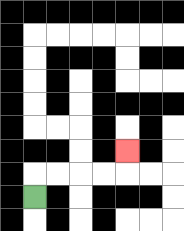{'start': '[1, 8]', 'end': '[5, 6]', 'path_directions': 'U,R,R,R,R,U', 'path_coordinates': '[[1, 8], [1, 7], [2, 7], [3, 7], [4, 7], [5, 7], [5, 6]]'}